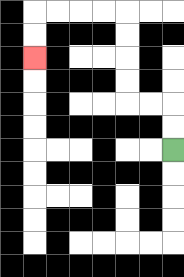{'start': '[7, 6]', 'end': '[1, 2]', 'path_directions': 'U,U,L,L,U,U,U,U,L,L,L,L,D,D', 'path_coordinates': '[[7, 6], [7, 5], [7, 4], [6, 4], [5, 4], [5, 3], [5, 2], [5, 1], [5, 0], [4, 0], [3, 0], [2, 0], [1, 0], [1, 1], [1, 2]]'}